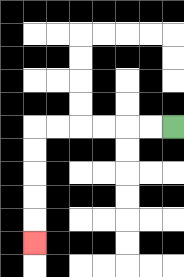{'start': '[7, 5]', 'end': '[1, 10]', 'path_directions': 'L,L,L,L,L,L,D,D,D,D,D', 'path_coordinates': '[[7, 5], [6, 5], [5, 5], [4, 5], [3, 5], [2, 5], [1, 5], [1, 6], [1, 7], [1, 8], [1, 9], [1, 10]]'}